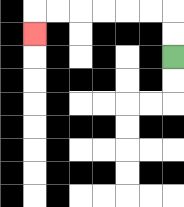{'start': '[7, 2]', 'end': '[1, 1]', 'path_directions': 'U,U,L,L,L,L,L,L,D', 'path_coordinates': '[[7, 2], [7, 1], [7, 0], [6, 0], [5, 0], [4, 0], [3, 0], [2, 0], [1, 0], [1, 1]]'}